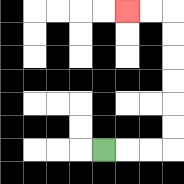{'start': '[4, 6]', 'end': '[5, 0]', 'path_directions': 'R,R,R,U,U,U,U,U,U,L,L', 'path_coordinates': '[[4, 6], [5, 6], [6, 6], [7, 6], [7, 5], [7, 4], [7, 3], [7, 2], [7, 1], [7, 0], [6, 0], [5, 0]]'}